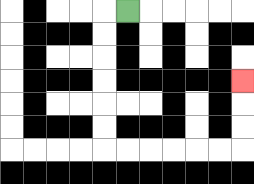{'start': '[5, 0]', 'end': '[10, 3]', 'path_directions': 'L,D,D,D,D,D,D,R,R,R,R,R,R,U,U,U', 'path_coordinates': '[[5, 0], [4, 0], [4, 1], [4, 2], [4, 3], [4, 4], [4, 5], [4, 6], [5, 6], [6, 6], [7, 6], [8, 6], [9, 6], [10, 6], [10, 5], [10, 4], [10, 3]]'}